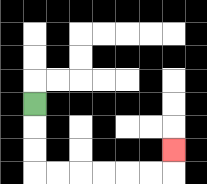{'start': '[1, 4]', 'end': '[7, 6]', 'path_directions': 'D,D,D,R,R,R,R,R,R,U', 'path_coordinates': '[[1, 4], [1, 5], [1, 6], [1, 7], [2, 7], [3, 7], [4, 7], [5, 7], [6, 7], [7, 7], [7, 6]]'}